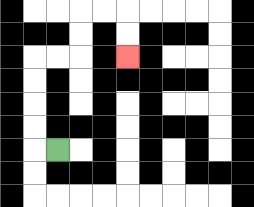{'start': '[2, 6]', 'end': '[5, 2]', 'path_directions': 'L,U,U,U,U,R,R,U,U,R,R,D,D', 'path_coordinates': '[[2, 6], [1, 6], [1, 5], [1, 4], [1, 3], [1, 2], [2, 2], [3, 2], [3, 1], [3, 0], [4, 0], [5, 0], [5, 1], [5, 2]]'}